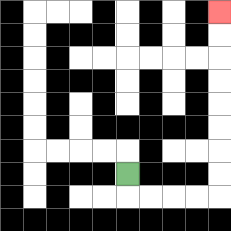{'start': '[5, 7]', 'end': '[9, 0]', 'path_directions': 'D,R,R,R,R,U,U,U,U,U,U,U,U', 'path_coordinates': '[[5, 7], [5, 8], [6, 8], [7, 8], [8, 8], [9, 8], [9, 7], [9, 6], [9, 5], [9, 4], [9, 3], [9, 2], [9, 1], [9, 0]]'}